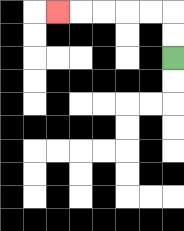{'start': '[7, 2]', 'end': '[2, 0]', 'path_directions': 'U,U,L,L,L,L,L', 'path_coordinates': '[[7, 2], [7, 1], [7, 0], [6, 0], [5, 0], [4, 0], [3, 0], [2, 0]]'}